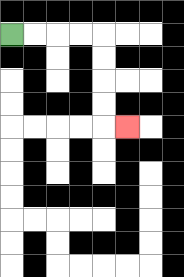{'start': '[0, 1]', 'end': '[5, 5]', 'path_directions': 'R,R,R,R,D,D,D,D,R', 'path_coordinates': '[[0, 1], [1, 1], [2, 1], [3, 1], [4, 1], [4, 2], [4, 3], [4, 4], [4, 5], [5, 5]]'}